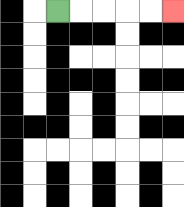{'start': '[2, 0]', 'end': '[7, 0]', 'path_directions': 'R,R,R,R,R', 'path_coordinates': '[[2, 0], [3, 0], [4, 0], [5, 0], [6, 0], [7, 0]]'}